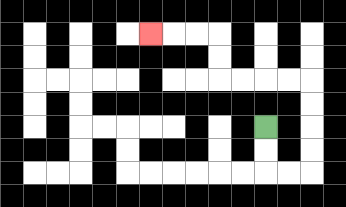{'start': '[11, 5]', 'end': '[6, 1]', 'path_directions': 'D,D,R,R,U,U,U,U,L,L,L,L,U,U,L,L,L', 'path_coordinates': '[[11, 5], [11, 6], [11, 7], [12, 7], [13, 7], [13, 6], [13, 5], [13, 4], [13, 3], [12, 3], [11, 3], [10, 3], [9, 3], [9, 2], [9, 1], [8, 1], [7, 1], [6, 1]]'}